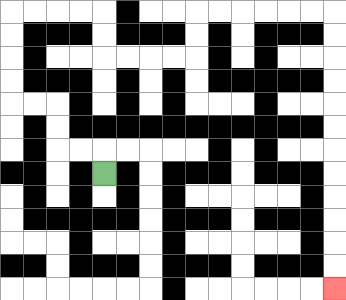{'start': '[4, 7]', 'end': '[14, 12]', 'path_directions': 'U,L,L,U,U,L,L,U,U,U,U,R,R,R,R,D,D,R,R,R,R,U,U,R,R,R,R,R,R,D,D,D,D,D,D,D,D,D,D,D,D', 'path_coordinates': '[[4, 7], [4, 6], [3, 6], [2, 6], [2, 5], [2, 4], [1, 4], [0, 4], [0, 3], [0, 2], [0, 1], [0, 0], [1, 0], [2, 0], [3, 0], [4, 0], [4, 1], [4, 2], [5, 2], [6, 2], [7, 2], [8, 2], [8, 1], [8, 0], [9, 0], [10, 0], [11, 0], [12, 0], [13, 0], [14, 0], [14, 1], [14, 2], [14, 3], [14, 4], [14, 5], [14, 6], [14, 7], [14, 8], [14, 9], [14, 10], [14, 11], [14, 12]]'}